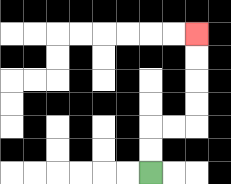{'start': '[6, 7]', 'end': '[8, 1]', 'path_directions': 'U,U,R,R,U,U,U,U', 'path_coordinates': '[[6, 7], [6, 6], [6, 5], [7, 5], [8, 5], [8, 4], [8, 3], [8, 2], [8, 1]]'}